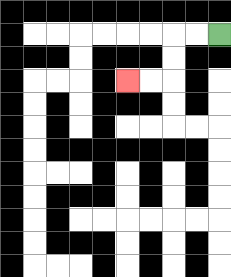{'start': '[9, 1]', 'end': '[5, 3]', 'path_directions': 'L,L,D,D,L,L', 'path_coordinates': '[[9, 1], [8, 1], [7, 1], [7, 2], [7, 3], [6, 3], [5, 3]]'}